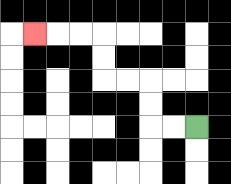{'start': '[8, 5]', 'end': '[1, 1]', 'path_directions': 'L,L,U,U,L,L,U,U,L,L,L', 'path_coordinates': '[[8, 5], [7, 5], [6, 5], [6, 4], [6, 3], [5, 3], [4, 3], [4, 2], [4, 1], [3, 1], [2, 1], [1, 1]]'}